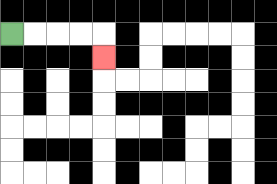{'start': '[0, 1]', 'end': '[4, 2]', 'path_directions': 'R,R,R,R,D', 'path_coordinates': '[[0, 1], [1, 1], [2, 1], [3, 1], [4, 1], [4, 2]]'}